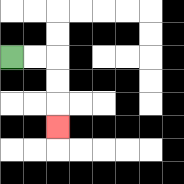{'start': '[0, 2]', 'end': '[2, 5]', 'path_directions': 'R,R,D,D,D', 'path_coordinates': '[[0, 2], [1, 2], [2, 2], [2, 3], [2, 4], [2, 5]]'}